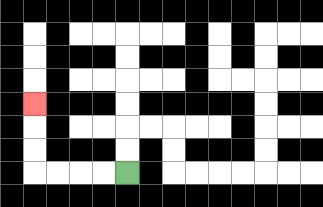{'start': '[5, 7]', 'end': '[1, 4]', 'path_directions': 'L,L,L,L,U,U,U', 'path_coordinates': '[[5, 7], [4, 7], [3, 7], [2, 7], [1, 7], [1, 6], [1, 5], [1, 4]]'}